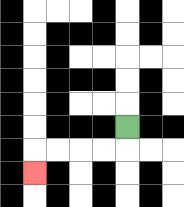{'start': '[5, 5]', 'end': '[1, 7]', 'path_directions': 'D,L,L,L,L,D', 'path_coordinates': '[[5, 5], [5, 6], [4, 6], [3, 6], [2, 6], [1, 6], [1, 7]]'}